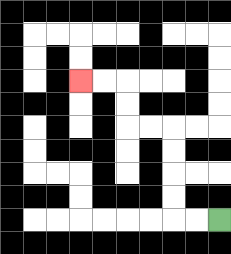{'start': '[9, 9]', 'end': '[3, 3]', 'path_directions': 'L,L,U,U,U,U,L,L,U,U,L,L', 'path_coordinates': '[[9, 9], [8, 9], [7, 9], [7, 8], [7, 7], [7, 6], [7, 5], [6, 5], [5, 5], [5, 4], [5, 3], [4, 3], [3, 3]]'}